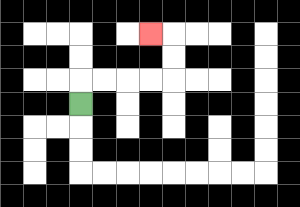{'start': '[3, 4]', 'end': '[6, 1]', 'path_directions': 'U,R,R,R,R,U,U,L', 'path_coordinates': '[[3, 4], [3, 3], [4, 3], [5, 3], [6, 3], [7, 3], [7, 2], [7, 1], [6, 1]]'}